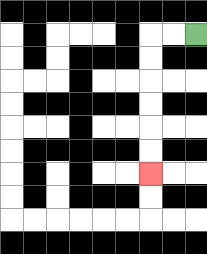{'start': '[8, 1]', 'end': '[6, 7]', 'path_directions': 'L,L,D,D,D,D,D,D', 'path_coordinates': '[[8, 1], [7, 1], [6, 1], [6, 2], [6, 3], [6, 4], [6, 5], [6, 6], [6, 7]]'}